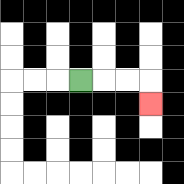{'start': '[3, 3]', 'end': '[6, 4]', 'path_directions': 'R,R,R,D', 'path_coordinates': '[[3, 3], [4, 3], [5, 3], [6, 3], [6, 4]]'}